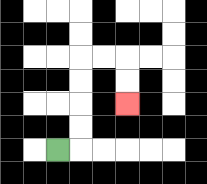{'start': '[2, 6]', 'end': '[5, 4]', 'path_directions': 'R,U,U,U,U,R,R,D,D', 'path_coordinates': '[[2, 6], [3, 6], [3, 5], [3, 4], [3, 3], [3, 2], [4, 2], [5, 2], [5, 3], [5, 4]]'}